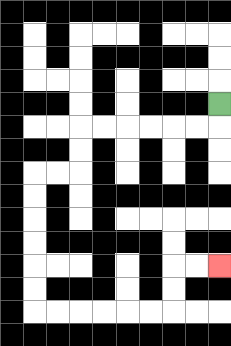{'start': '[9, 4]', 'end': '[9, 11]', 'path_directions': 'D,L,L,L,L,L,L,D,D,L,L,D,D,D,D,D,D,R,R,R,R,R,R,U,U,R,R', 'path_coordinates': '[[9, 4], [9, 5], [8, 5], [7, 5], [6, 5], [5, 5], [4, 5], [3, 5], [3, 6], [3, 7], [2, 7], [1, 7], [1, 8], [1, 9], [1, 10], [1, 11], [1, 12], [1, 13], [2, 13], [3, 13], [4, 13], [5, 13], [6, 13], [7, 13], [7, 12], [7, 11], [8, 11], [9, 11]]'}